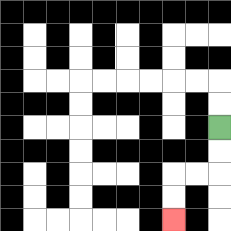{'start': '[9, 5]', 'end': '[7, 9]', 'path_directions': 'D,D,L,L,D,D', 'path_coordinates': '[[9, 5], [9, 6], [9, 7], [8, 7], [7, 7], [7, 8], [7, 9]]'}